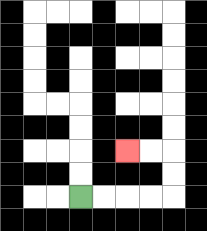{'start': '[3, 8]', 'end': '[5, 6]', 'path_directions': 'R,R,R,R,U,U,L,L', 'path_coordinates': '[[3, 8], [4, 8], [5, 8], [6, 8], [7, 8], [7, 7], [7, 6], [6, 6], [5, 6]]'}